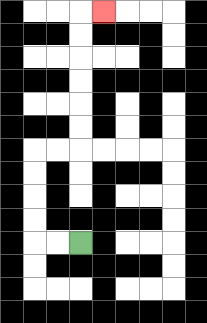{'start': '[3, 10]', 'end': '[4, 0]', 'path_directions': 'L,L,U,U,U,U,R,R,U,U,U,U,U,U,R', 'path_coordinates': '[[3, 10], [2, 10], [1, 10], [1, 9], [1, 8], [1, 7], [1, 6], [2, 6], [3, 6], [3, 5], [3, 4], [3, 3], [3, 2], [3, 1], [3, 0], [4, 0]]'}